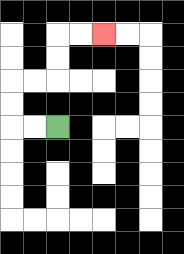{'start': '[2, 5]', 'end': '[4, 1]', 'path_directions': 'L,L,U,U,R,R,U,U,R,R', 'path_coordinates': '[[2, 5], [1, 5], [0, 5], [0, 4], [0, 3], [1, 3], [2, 3], [2, 2], [2, 1], [3, 1], [4, 1]]'}